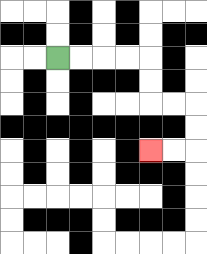{'start': '[2, 2]', 'end': '[6, 6]', 'path_directions': 'R,R,R,R,D,D,R,R,D,D,L,L', 'path_coordinates': '[[2, 2], [3, 2], [4, 2], [5, 2], [6, 2], [6, 3], [6, 4], [7, 4], [8, 4], [8, 5], [8, 6], [7, 6], [6, 6]]'}